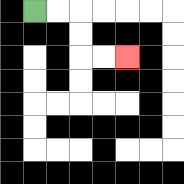{'start': '[1, 0]', 'end': '[5, 2]', 'path_directions': 'R,R,D,D,R,R', 'path_coordinates': '[[1, 0], [2, 0], [3, 0], [3, 1], [3, 2], [4, 2], [5, 2]]'}